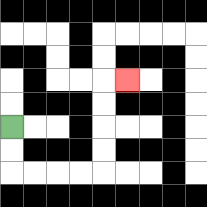{'start': '[0, 5]', 'end': '[5, 3]', 'path_directions': 'D,D,R,R,R,R,U,U,U,U,R', 'path_coordinates': '[[0, 5], [0, 6], [0, 7], [1, 7], [2, 7], [3, 7], [4, 7], [4, 6], [4, 5], [4, 4], [4, 3], [5, 3]]'}